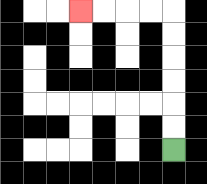{'start': '[7, 6]', 'end': '[3, 0]', 'path_directions': 'U,U,U,U,U,U,L,L,L,L', 'path_coordinates': '[[7, 6], [7, 5], [7, 4], [7, 3], [7, 2], [7, 1], [7, 0], [6, 0], [5, 0], [4, 0], [3, 0]]'}